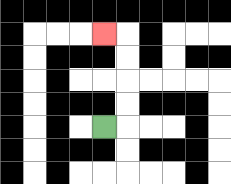{'start': '[4, 5]', 'end': '[4, 1]', 'path_directions': 'R,U,U,U,U,L', 'path_coordinates': '[[4, 5], [5, 5], [5, 4], [5, 3], [5, 2], [5, 1], [4, 1]]'}